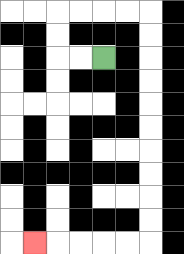{'start': '[4, 2]', 'end': '[1, 10]', 'path_directions': 'L,L,U,U,R,R,R,R,D,D,D,D,D,D,D,D,D,D,L,L,L,L,L', 'path_coordinates': '[[4, 2], [3, 2], [2, 2], [2, 1], [2, 0], [3, 0], [4, 0], [5, 0], [6, 0], [6, 1], [6, 2], [6, 3], [6, 4], [6, 5], [6, 6], [6, 7], [6, 8], [6, 9], [6, 10], [5, 10], [4, 10], [3, 10], [2, 10], [1, 10]]'}